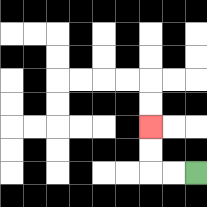{'start': '[8, 7]', 'end': '[6, 5]', 'path_directions': 'L,L,U,U', 'path_coordinates': '[[8, 7], [7, 7], [6, 7], [6, 6], [6, 5]]'}